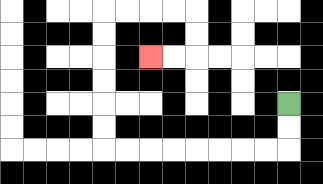{'start': '[12, 4]', 'end': '[6, 2]', 'path_directions': 'D,D,L,L,L,L,L,L,L,L,U,U,U,U,U,U,R,R,R,R,D,D,L,L', 'path_coordinates': '[[12, 4], [12, 5], [12, 6], [11, 6], [10, 6], [9, 6], [8, 6], [7, 6], [6, 6], [5, 6], [4, 6], [4, 5], [4, 4], [4, 3], [4, 2], [4, 1], [4, 0], [5, 0], [6, 0], [7, 0], [8, 0], [8, 1], [8, 2], [7, 2], [6, 2]]'}